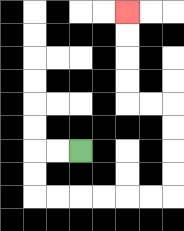{'start': '[3, 6]', 'end': '[5, 0]', 'path_directions': 'L,L,D,D,R,R,R,R,R,R,U,U,U,U,L,L,U,U,U,U', 'path_coordinates': '[[3, 6], [2, 6], [1, 6], [1, 7], [1, 8], [2, 8], [3, 8], [4, 8], [5, 8], [6, 8], [7, 8], [7, 7], [7, 6], [7, 5], [7, 4], [6, 4], [5, 4], [5, 3], [5, 2], [5, 1], [5, 0]]'}